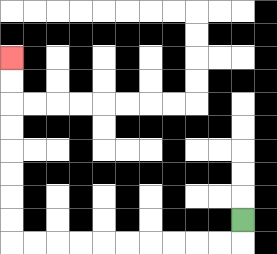{'start': '[10, 9]', 'end': '[0, 2]', 'path_directions': 'D,L,L,L,L,L,L,L,L,L,L,U,U,U,U,U,U,U,U', 'path_coordinates': '[[10, 9], [10, 10], [9, 10], [8, 10], [7, 10], [6, 10], [5, 10], [4, 10], [3, 10], [2, 10], [1, 10], [0, 10], [0, 9], [0, 8], [0, 7], [0, 6], [0, 5], [0, 4], [0, 3], [0, 2]]'}